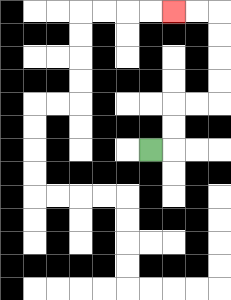{'start': '[6, 6]', 'end': '[7, 0]', 'path_directions': 'R,U,U,R,R,U,U,U,U,L,L', 'path_coordinates': '[[6, 6], [7, 6], [7, 5], [7, 4], [8, 4], [9, 4], [9, 3], [9, 2], [9, 1], [9, 0], [8, 0], [7, 0]]'}